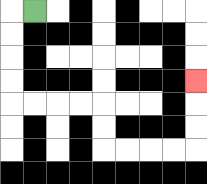{'start': '[1, 0]', 'end': '[8, 3]', 'path_directions': 'L,D,D,D,D,R,R,R,R,D,D,R,R,R,R,U,U,U', 'path_coordinates': '[[1, 0], [0, 0], [0, 1], [0, 2], [0, 3], [0, 4], [1, 4], [2, 4], [3, 4], [4, 4], [4, 5], [4, 6], [5, 6], [6, 6], [7, 6], [8, 6], [8, 5], [8, 4], [8, 3]]'}